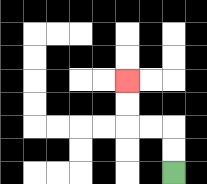{'start': '[7, 7]', 'end': '[5, 3]', 'path_directions': 'U,U,L,L,U,U', 'path_coordinates': '[[7, 7], [7, 6], [7, 5], [6, 5], [5, 5], [5, 4], [5, 3]]'}